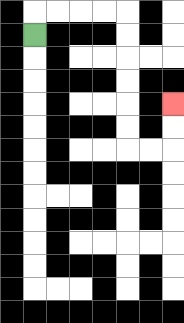{'start': '[1, 1]', 'end': '[7, 4]', 'path_directions': 'U,R,R,R,R,D,D,D,D,D,D,R,R,U,U', 'path_coordinates': '[[1, 1], [1, 0], [2, 0], [3, 0], [4, 0], [5, 0], [5, 1], [5, 2], [5, 3], [5, 4], [5, 5], [5, 6], [6, 6], [7, 6], [7, 5], [7, 4]]'}